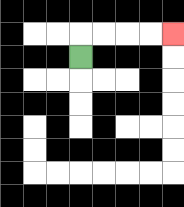{'start': '[3, 2]', 'end': '[7, 1]', 'path_directions': 'U,R,R,R,R', 'path_coordinates': '[[3, 2], [3, 1], [4, 1], [5, 1], [6, 1], [7, 1]]'}